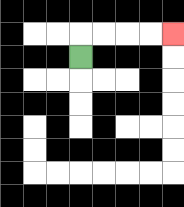{'start': '[3, 2]', 'end': '[7, 1]', 'path_directions': 'U,R,R,R,R', 'path_coordinates': '[[3, 2], [3, 1], [4, 1], [5, 1], [6, 1], [7, 1]]'}